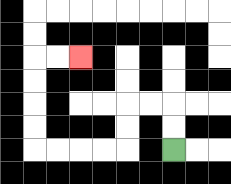{'start': '[7, 6]', 'end': '[3, 2]', 'path_directions': 'U,U,L,L,D,D,L,L,L,L,U,U,U,U,R,R', 'path_coordinates': '[[7, 6], [7, 5], [7, 4], [6, 4], [5, 4], [5, 5], [5, 6], [4, 6], [3, 6], [2, 6], [1, 6], [1, 5], [1, 4], [1, 3], [1, 2], [2, 2], [3, 2]]'}